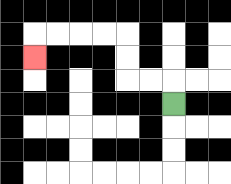{'start': '[7, 4]', 'end': '[1, 2]', 'path_directions': 'U,L,L,U,U,L,L,L,L,D', 'path_coordinates': '[[7, 4], [7, 3], [6, 3], [5, 3], [5, 2], [5, 1], [4, 1], [3, 1], [2, 1], [1, 1], [1, 2]]'}